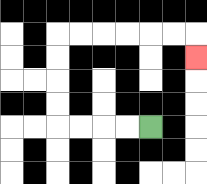{'start': '[6, 5]', 'end': '[8, 2]', 'path_directions': 'L,L,L,L,U,U,U,U,R,R,R,R,R,R,D', 'path_coordinates': '[[6, 5], [5, 5], [4, 5], [3, 5], [2, 5], [2, 4], [2, 3], [2, 2], [2, 1], [3, 1], [4, 1], [5, 1], [6, 1], [7, 1], [8, 1], [8, 2]]'}